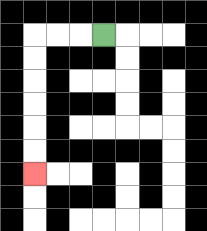{'start': '[4, 1]', 'end': '[1, 7]', 'path_directions': 'L,L,L,D,D,D,D,D,D', 'path_coordinates': '[[4, 1], [3, 1], [2, 1], [1, 1], [1, 2], [1, 3], [1, 4], [1, 5], [1, 6], [1, 7]]'}